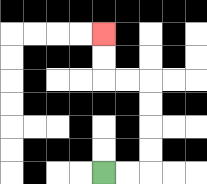{'start': '[4, 7]', 'end': '[4, 1]', 'path_directions': 'R,R,U,U,U,U,L,L,U,U', 'path_coordinates': '[[4, 7], [5, 7], [6, 7], [6, 6], [6, 5], [6, 4], [6, 3], [5, 3], [4, 3], [4, 2], [4, 1]]'}